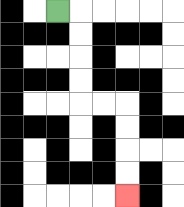{'start': '[2, 0]', 'end': '[5, 8]', 'path_directions': 'R,D,D,D,D,R,R,D,D,D,D', 'path_coordinates': '[[2, 0], [3, 0], [3, 1], [3, 2], [3, 3], [3, 4], [4, 4], [5, 4], [5, 5], [5, 6], [5, 7], [5, 8]]'}